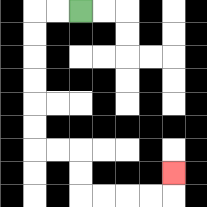{'start': '[3, 0]', 'end': '[7, 7]', 'path_directions': 'L,L,D,D,D,D,D,D,R,R,D,D,R,R,R,R,U', 'path_coordinates': '[[3, 0], [2, 0], [1, 0], [1, 1], [1, 2], [1, 3], [1, 4], [1, 5], [1, 6], [2, 6], [3, 6], [3, 7], [3, 8], [4, 8], [5, 8], [6, 8], [7, 8], [7, 7]]'}